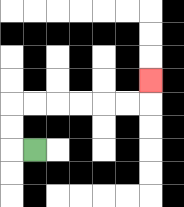{'start': '[1, 6]', 'end': '[6, 3]', 'path_directions': 'L,U,U,R,R,R,R,R,R,U', 'path_coordinates': '[[1, 6], [0, 6], [0, 5], [0, 4], [1, 4], [2, 4], [3, 4], [4, 4], [5, 4], [6, 4], [6, 3]]'}